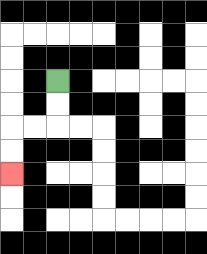{'start': '[2, 3]', 'end': '[0, 7]', 'path_directions': 'D,D,L,L,D,D', 'path_coordinates': '[[2, 3], [2, 4], [2, 5], [1, 5], [0, 5], [0, 6], [0, 7]]'}